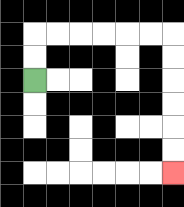{'start': '[1, 3]', 'end': '[7, 7]', 'path_directions': 'U,U,R,R,R,R,R,R,D,D,D,D,D,D', 'path_coordinates': '[[1, 3], [1, 2], [1, 1], [2, 1], [3, 1], [4, 1], [5, 1], [6, 1], [7, 1], [7, 2], [7, 3], [7, 4], [7, 5], [7, 6], [7, 7]]'}